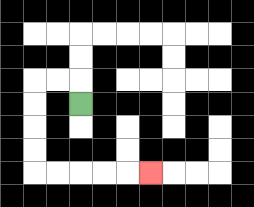{'start': '[3, 4]', 'end': '[6, 7]', 'path_directions': 'U,L,L,D,D,D,D,R,R,R,R,R', 'path_coordinates': '[[3, 4], [3, 3], [2, 3], [1, 3], [1, 4], [1, 5], [1, 6], [1, 7], [2, 7], [3, 7], [4, 7], [5, 7], [6, 7]]'}